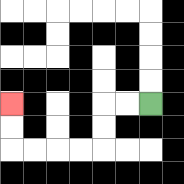{'start': '[6, 4]', 'end': '[0, 4]', 'path_directions': 'L,L,D,D,L,L,L,L,U,U', 'path_coordinates': '[[6, 4], [5, 4], [4, 4], [4, 5], [4, 6], [3, 6], [2, 6], [1, 6], [0, 6], [0, 5], [0, 4]]'}